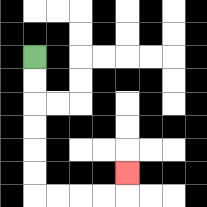{'start': '[1, 2]', 'end': '[5, 7]', 'path_directions': 'D,D,D,D,D,D,R,R,R,R,U', 'path_coordinates': '[[1, 2], [1, 3], [1, 4], [1, 5], [1, 6], [1, 7], [1, 8], [2, 8], [3, 8], [4, 8], [5, 8], [5, 7]]'}